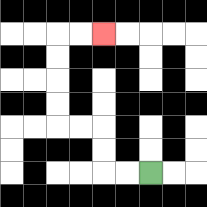{'start': '[6, 7]', 'end': '[4, 1]', 'path_directions': 'L,L,U,U,L,L,U,U,U,U,R,R', 'path_coordinates': '[[6, 7], [5, 7], [4, 7], [4, 6], [4, 5], [3, 5], [2, 5], [2, 4], [2, 3], [2, 2], [2, 1], [3, 1], [4, 1]]'}